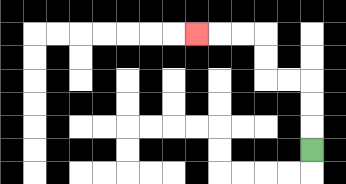{'start': '[13, 6]', 'end': '[8, 1]', 'path_directions': 'U,U,U,L,L,U,U,L,L,L', 'path_coordinates': '[[13, 6], [13, 5], [13, 4], [13, 3], [12, 3], [11, 3], [11, 2], [11, 1], [10, 1], [9, 1], [8, 1]]'}